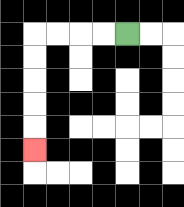{'start': '[5, 1]', 'end': '[1, 6]', 'path_directions': 'L,L,L,L,D,D,D,D,D', 'path_coordinates': '[[5, 1], [4, 1], [3, 1], [2, 1], [1, 1], [1, 2], [1, 3], [1, 4], [1, 5], [1, 6]]'}